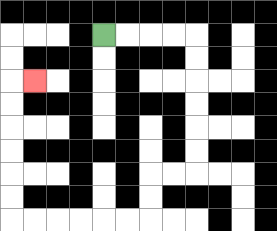{'start': '[4, 1]', 'end': '[1, 3]', 'path_directions': 'R,R,R,R,D,D,D,D,D,D,L,L,D,D,L,L,L,L,L,L,U,U,U,U,U,U,R', 'path_coordinates': '[[4, 1], [5, 1], [6, 1], [7, 1], [8, 1], [8, 2], [8, 3], [8, 4], [8, 5], [8, 6], [8, 7], [7, 7], [6, 7], [6, 8], [6, 9], [5, 9], [4, 9], [3, 9], [2, 9], [1, 9], [0, 9], [0, 8], [0, 7], [0, 6], [0, 5], [0, 4], [0, 3], [1, 3]]'}